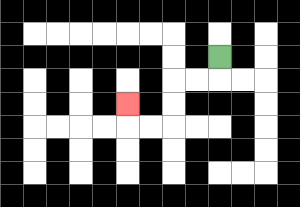{'start': '[9, 2]', 'end': '[5, 4]', 'path_directions': 'D,L,L,D,D,L,L,U', 'path_coordinates': '[[9, 2], [9, 3], [8, 3], [7, 3], [7, 4], [7, 5], [6, 5], [5, 5], [5, 4]]'}